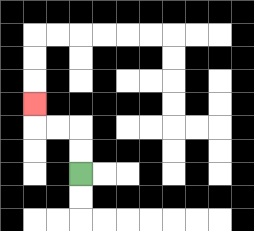{'start': '[3, 7]', 'end': '[1, 4]', 'path_directions': 'U,U,L,L,U', 'path_coordinates': '[[3, 7], [3, 6], [3, 5], [2, 5], [1, 5], [1, 4]]'}